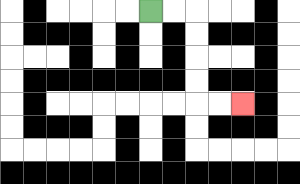{'start': '[6, 0]', 'end': '[10, 4]', 'path_directions': 'R,R,D,D,D,D,R,R', 'path_coordinates': '[[6, 0], [7, 0], [8, 0], [8, 1], [8, 2], [8, 3], [8, 4], [9, 4], [10, 4]]'}